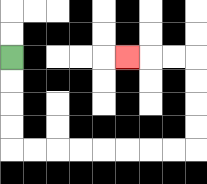{'start': '[0, 2]', 'end': '[5, 2]', 'path_directions': 'D,D,D,D,R,R,R,R,R,R,R,R,U,U,U,U,L,L,L', 'path_coordinates': '[[0, 2], [0, 3], [0, 4], [0, 5], [0, 6], [1, 6], [2, 6], [3, 6], [4, 6], [5, 6], [6, 6], [7, 6], [8, 6], [8, 5], [8, 4], [8, 3], [8, 2], [7, 2], [6, 2], [5, 2]]'}